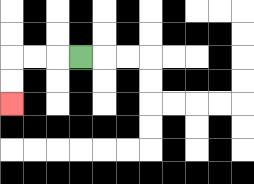{'start': '[3, 2]', 'end': '[0, 4]', 'path_directions': 'L,L,L,D,D', 'path_coordinates': '[[3, 2], [2, 2], [1, 2], [0, 2], [0, 3], [0, 4]]'}